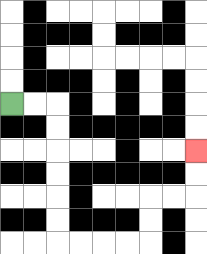{'start': '[0, 4]', 'end': '[8, 6]', 'path_directions': 'R,R,D,D,D,D,D,D,R,R,R,R,U,U,R,R,U,U', 'path_coordinates': '[[0, 4], [1, 4], [2, 4], [2, 5], [2, 6], [2, 7], [2, 8], [2, 9], [2, 10], [3, 10], [4, 10], [5, 10], [6, 10], [6, 9], [6, 8], [7, 8], [8, 8], [8, 7], [8, 6]]'}